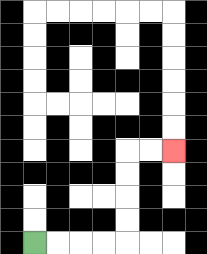{'start': '[1, 10]', 'end': '[7, 6]', 'path_directions': 'R,R,R,R,U,U,U,U,R,R', 'path_coordinates': '[[1, 10], [2, 10], [3, 10], [4, 10], [5, 10], [5, 9], [5, 8], [5, 7], [5, 6], [6, 6], [7, 6]]'}